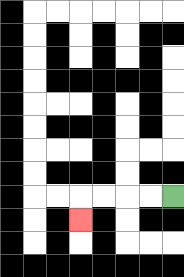{'start': '[7, 8]', 'end': '[3, 9]', 'path_directions': 'L,L,L,L,D', 'path_coordinates': '[[7, 8], [6, 8], [5, 8], [4, 8], [3, 8], [3, 9]]'}